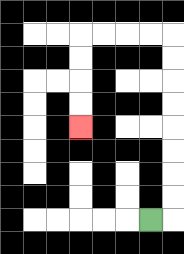{'start': '[6, 9]', 'end': '[3, 5]', 'path_directions': 'R,U,U,U,U,U,U,U,U,L,L,L,L,D,D,D,D', 'path_coordinates': '[[6, 9], [7, 9], [7, 8], [7, 7], [7, 6], [7, 5], [7, 4], [7, 3], [7, 2], [7, 1], [6, 1], [5, 1], [4, 1], [3, 1], [3, 2], [3, 3], [3, 4], [3, 5]]'}